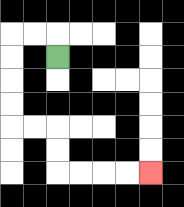{'start': '[2, 2]', 'end': '[6, 7]', 'path_directions': 'U,L,L,D,D,D,D,R,R,D,D,R,R,R,R', 'path_coordinates': '[[2, 2], [2, 1], [1, 1], [0, 1], [0, 2], [0, 3], [0, 4], [0, 5], [1, 5], [2, 5], [2, 6], [2, 7], [3, 7], [4, 7], [5, 7], [6, 7]]'}